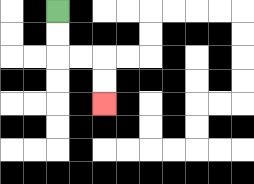{'start': '[2, 0]', 'end': '[4, 4]', 'path_directions': 'D,D,R,R,D,D', 'path_coordinates': '[[2, 0], [2, 1], [2, 2], [3, 2], [4, 2], [4, 3], [4, 4]]'}